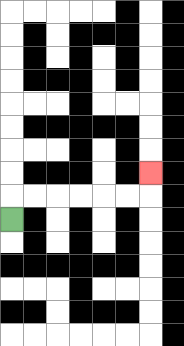{'start': '[0, 9]', 'end': '[6, 7]', 'path_directions': 'U,R,R,R,R,R,R,U', 'path_coordinates': '[[0, 9], [0, 8], [1, 8], [2, 8], [3, 8], [4, 8], [5, 8], [6, 8], [6, 7]]'}